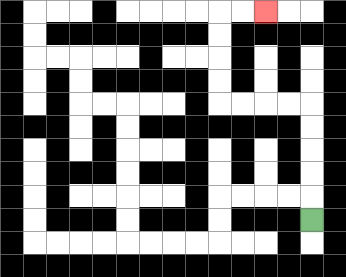{'start': '[13, 9]', 'end': '[11, 0]', 'path_directions': 'U,U,U,U,U,L,L,L,L,U,U,U,U,R,R', 'path_coordinates': '[[13, 9], [13, 8], [13, 7], [13, 6], [13, 5], [13, 4], [12, 4], [11, 4], [10, 4], [9, 4], [9, 3], [9, 2], [9, 1], [9, 0], [10, 0], [11, 0]]'}